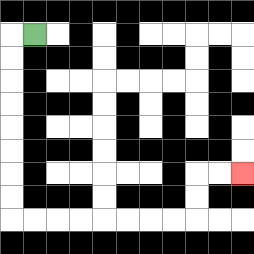{'start': '[1, 1]', 'end': '[10, 7]', 'path_directions': 'L,D,D,D,D,D,D,D,D,R,R,R,R,R,R,R,R,U,U,R,R', 'path_coordinates': '[[1, 1], [0, 1], [0, 2], [0, 3], [0, 4], [0, 5], [0, 6], [0, 7], [0, 8], [0, 9], [1, 9], [2, 9], [3, 9], [4, 9], [5, 9], [6, 9], [7, 9], [8, 9], [8, 8], [8, 7], [9, 7], [10, 7]]'}